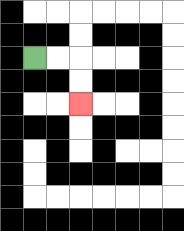{'start': '[1, 2]', 'end': '[3, 4]', 'path_directions': 'R,R,D,D', 'path_coordinates': '[[1, 2], [2, 2], [3, 2], [3, 3], [3, 4]]'}